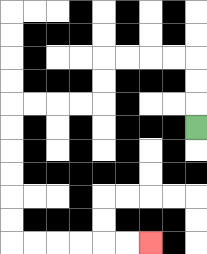{'start': '[8, 5]', 'end': '[6, 10]', 'path_directions': 'U,U,U,L,L,L,L,D,D,L,L,L,L,D,D,D,D,D,D,R,R,R,R,R,R', 'path_coordinates': '[[8, 5], [8, 4], [8, 3], [8, 2], [7, 2], [6, 2], [5, 2], [4, 2], [4, 3], [4, 4], [3, 4], [2, 4], [1, 4], [0, 4], [0, 5], [0, 6], [0, 7], [0, 8], [0, 9], [0, 10], [1, 10], [2, 10], [3, 10], [4, 10], [5, 10], [6, 10]]'}